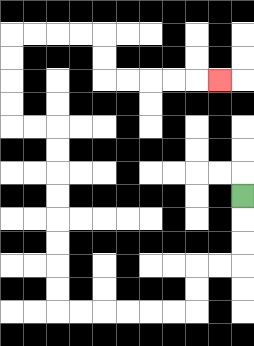{'start': '[10, 8]', 'end': '[9, 3]', 'path_directions': 'D,D,D,L,L,D,D,L,L,L,L,L,L,U,U,U,U,U,U,U,U,L,L,U,U,U,U,R,R,R,R,D,D,R,R,R,R,R', 'path_coordinates': '[[10, 8], [10, 9], [10, 10], [10, 11], [9, 11], [8, 11], [8, 12], [8, 13], [7, 13], [6, 13], [5, 13], [4, 13], [3, 13], [2, 13], [2, 12], [2, 11], [2, 10], [2, 9], [2, 8], [2, 7], [2, 6], [2, 5], [1, 5], [0, 5], [0, 4], [0, 3], [0, 2], [0, 1], [1, 1], [2, 1], [3, 1], [4, 1], [4, 2], [4, 3], [5, 3], [6, 3], [7, 3], [8, 3], [9, 3]]'}